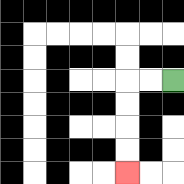{'start': '[7, 3]', 'end': '[5, 7]', 'path_directions': 'L,L,D,D,D,D', 'path_coordinates': '[[7, 3], [6, 3], [5, 3], [5, 4], [5, 5], [5, 6], [5, 7]]'}